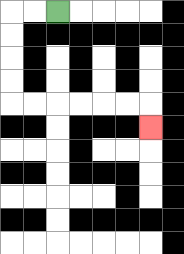{'start': '[2, 0]', 'end': '[6, 5]', 'path_directions': 'L,L,D,D,D,D,R,R,R,R,R,R,D', 'path_coordinates': '[[2, 0], [1, 0], [0, 0], [0, 1], [0, 2], [0, 3], [0, 4], [1, 4], [2, 4], [3, 4], [4, 4], [5, 4], [6, 4], [6, 5]]'}